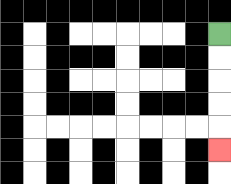{'start': '[9, 1]', 'end': '[9, 6]', 'path_directions': 'D,D,D,D,D', 'path_coordinates': '[[9, 1], [9, 2], [9, 3], [9, 4], [9, 5], [9, 6]]'}